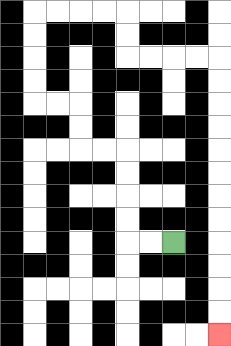{'start': '[7, 10]', 'end': '[9, 14]', 'path_directions': 'L,L,U,U,U,U,L,L,U,U,L,L,U,U,U,U,R,R,R,R,D,D,R,R,R,R,D,D,D,D,D,D,D,D,D,D,D,D', 'path_coordinates': '[[7, 10], [6, 10], [5, 10], [5, 9], [5, 8], [5, 7], [5, 6], [4, 6], [3, 6], [3, 5], [3, 4], [2, 4], [1, 4], [1, 3], [1, 2], [1, 1], [1, 0], [2, 0], [3, 0], [4, 0], [5, 0], [5, 1], [5, 2], [6, 2], [7, 2], [8, 2], [9, 2], [9, 3], [9, 4], [9, 5], [9, 6], [9, 7], [9, 8], [9, 9], [9, 10], [9, 11], [9, 12], [9, 13], [9, 14]]'}